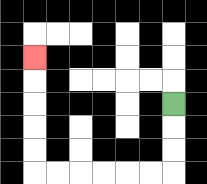{'start': '[7, 4]', 'end': '[1, 2]', 'path_directions': 'D,D,D,L,L,L,L,L,L,U,U,U,U,U', 'path_coordinates': '[[7, 4], [7, 5], [7, 6], [7, 7], [6, 7], [5, 7], [4, 7], [3, 7], [2, 7], [1, 7], [1, 6], [1, 5], [1, 4], [1, 3], [1, 2]]'}